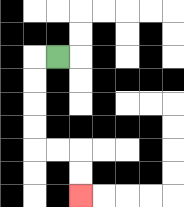{'start': '[2, 2]', 'end': '[3, 8]', 'path_directions': 'L,D,D,D,D,R,R,D,D', 'path_coordinates': '[[2, 2], [1, 2], [1, 3], [1, 4], [1, 5], [1, 6], [2, 6], [3, 6], [3, 7], [3, 8]]'}